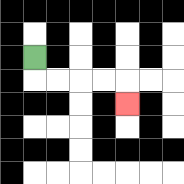{'start': '[1, 2]', 'end': '[5, 4]', 'path_directions': 'D,R,R,R,R,D', 'path_coordinates': '[[1, 2], [1, 3], [2, 3], [3, 3], [4, 3], [5, 3], [5, 4]]'}